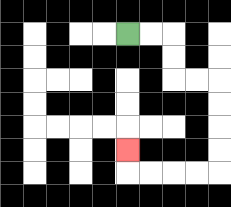{'start': '[5, 1]', 'end': '[5, 6]', 'path_directions': 'R,R,D,D,R,R,D,D,D,D,L,L,L,L,U', 'path_coordinates': '[[5, 1], [6, 1], [7, 1], [7, 2], [7, 3], [8, 3], [9, 3], [9, 4], [9, 5], [9, 6], [9, 7], [8, 7], [7, 7], [6, 7], [5, 7], [5, 6]]'}